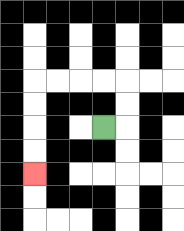{'start': '[4, 5]', 'end': '[1, 7]', 'path_directions': 'R,U,U,L,L,L,L,D,D,D,D', 'path_coordinates': '[[4, 5], [5, 5], [5, 4], [5, 3], [4, 3], [3, 3], [2, 3], [1, 3], [1, 4], [1, 5], [1, 6], [1, 7]]'}